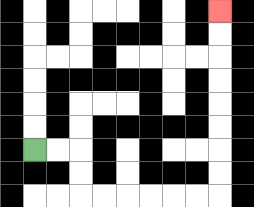{'start': '[1, 6]', 'end': '[9, 0]', 'path_directions': 'R,R,D,D,R,R,R,R,R,R,U,U,U,U,U,U,U,U', 'path_coordinates': '[[1, 6], [2, 6], [3, 6], [3, 7], [3, 8], [4, 8], [5, 8], [6, 8], [7, 8], [8, 8], [9, 8], [9, 7], [9, 6], [9, 5], [9, 4], [9, 3], [9, 2], [9, 1], [9, 0]]'}